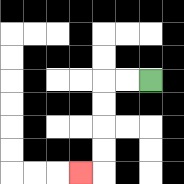{'start': '[6, 3]', 'end': '[3, 7]', 'path_directions': 'L,L,D,D,D,D,L', 'path_coordinates': '[[6, 3], [5, 3], [4, 3], [4, 4], [4, 5], [4, 6], [4, 7], [3, 7]]'}